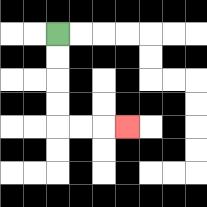{'start': '[2, 1]', 'end': '[5, 5]', 'path_directions': 'D,D,D,D,R,R,R', 'path_coordinates': '[[2, 1], [2, 2], [2, 3], [2, 4], [2, 5], [3, 5], [4, 5], [5, 5]]'}